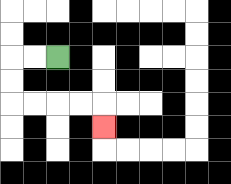{'start': '[2, 2]', 'end': '[4, 5]', 'path_directions': 'L,L,D,D,R,R,R,R,D', 'path_coordinates': '[[2, 2], [1, 2], [0, 2], [0, 3], [0, 4], [1, 4], [2, 4], [3, 4], [4, 4], [4, 5]]'}